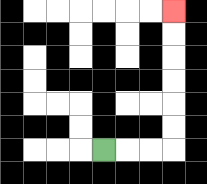{'start': '[4, 6]', 'end': '[7, 0]', 'path_directions': 'R,R,R,U,U,U,U,U,U', 'path_coordinates': '[[4, 6], [5, 6], [6, 6], [7, 6], [7, 5], [7, 4], [7, 3], [7, 2], [7, 1], [7, 0]]'}